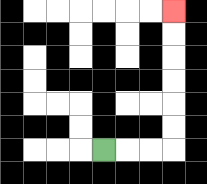{'start': '[4, 6]', 'end': '[7, 0]', 'path_directions': 'R,R,R,U,U,U,U,U,U', 'path_coordinates': '[[4, 6], [5, 6], [6, 6], [7, 6], [7, 5], [7, 4], [7, 3], [7, 2], [7, 1], [7, 0]]'}